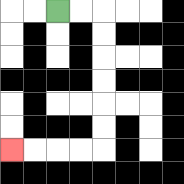{'start': '[2, 0]', 'end': '[0, 6]', 'path_directions': 'R,R,D,D,D,D,D,D,L,L,L,L', 'path_coordinates': '[[2, 0], [3, 0], [4, 0], [4, 1], [4, 2], [4, 3], [4, 4], [4, 5], [4, 6], [3, 6], [2, 6], [1, 6], [0, 6]]'}